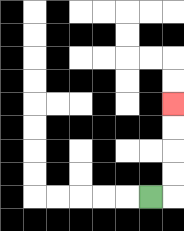{'start': '[6, 8]', 'end': '[7, 4]', 'path_directions': 'R,U,U,U,U', 'path_coordinates': '[[6, 8], [7, 8], [7, 7], [7, 6], [7, 5], [7, 4]]'}